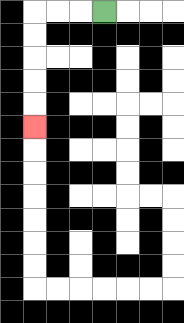{'start': '[4, 0]', 'end': '[1, 5]', 'path_directions': 'L,L,L,D,D,D,D,D', 'path_coordinates': '[[4, 0], [3, 0], [2, 0], [1, 0], [1, 1], [1, 2], [1, 3], [1, 4], [1, 5]]'}